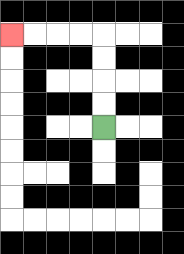{'start': '[4, 5]', 'end': '[0, 1]', 'path_directions': 'U,U,U,U,L,L,L,L', 'path_coordinates': '[[4, 5], [4, 4], [4, 3], [4, 2], [4, 1], [3, 1], [2, 1], [1, 1], [0, 1]]'}